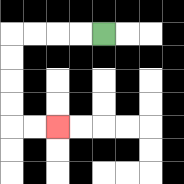{'start': '[4, 1]', 'end': '[2, 5]', 'path_directions': 'L,L,L,L,D,D,D,D,R,R', 'path_coordinates': '[[4, 1], [3, 1], [2, 1], [1, 1], [0, 1], [0, 2], [0, 3], [0, 4], [0, 5], [1, 5], [2, 5]]'}